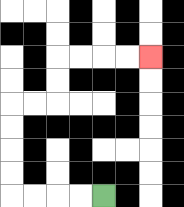{'start': '[4, 8]', 'end': '[6, 2]', 'path_directions': 'L,L,L,L,U,U,U,U,R,R,U,U,R,R,R,R', 'path_coordinates': '[[4, 8], [3, 8], [2, 8], [1, 8], [0, 8], [0, 7], [0, 6], [0, 5], [0, 4], [1, 4], [2, 4], [2, 3], [2, 2], [3, 2], [4, 2], [5, 2], [6, 2]]'}